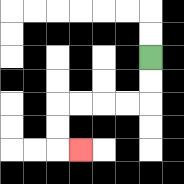{'start': '[6, 2]', 'end': '[3, 6]', 'path_directions': 'D,D,L,L,L,L,D,D,R', 'path_coordinates': '[[6, 2], [6, 3], [6, 4], [5, 4], [4, 4], [3, 4], [2, 4], [2, 5], [2, 6], [3, 6]]'}